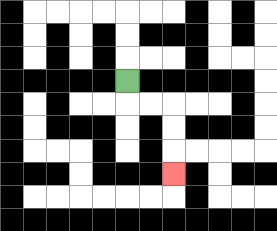{'start': '[5, 3]', 'end': '[7, 7]', 'path_directions': 'D,R,R,D,D,D', 'path_coordinates': '[[5, 3], [5, 4], [6, 4], [7, 4], [7, 5], [7, 6], [7, 7]]'}